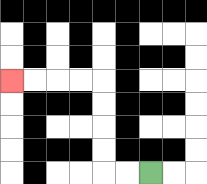{'start': '[6, 7]', 'end': '[0, 3]', 'path_directions': 'L,L,U,U,U,U,L,L,L,L', 'path_coordinates': '[[6, 7], [5, 7], [4, 7], [4, 6], [4, 5], [4, 4], [4, 3], [3, 3], [2, 3], [1, 3], [0, 3]]'}